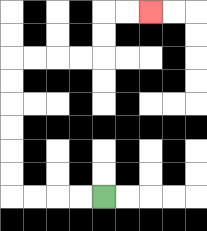{'start': '[4, 8]', 'end': '[6, 0]', 'path_directions': 'L,L,L,L,U,U,U,U,U,U,R,R,R,R,U,U,R,R', 'path_coordinates': '[[4, 8], [3, 8], [2, 8], [1, 8], [0, 8], [0, 7], [0, 6], [0, 5], [0, 4], [0, 3], [0, 2], [1, 2], [2, 2], [3, 2], [4, 2], [4, 1], [4, 0], [5, 0], [6, 0]]'}